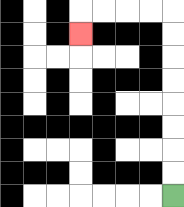{'start': '[7, 8]', 'end': '[3, 1]', 'path_directions': 'U,U,U,U,U,U,U,U,L,L,L,L,D', 'path_coordinates': '[[7, 8], [7, 7], [7, 6], [7, 5], [7, 4], [7, 3], [7, 2], [7, 1], [7, 0], [6, 0], [5, 0], [4, 0], [3, 0], [3, 1]]'}